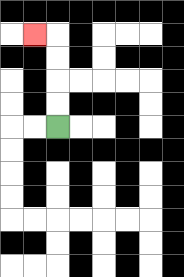{'start': '[2, 5]', 'end': '[1, 1]', 'path_directions': 'U,U,U,U,L', 'path_coordinates': '[[2, 5], [2, 4], [2, 3], [2, 2], [2, 1], [1, 1]]'}